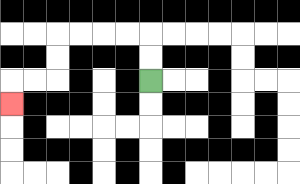{'start': '[6, 3]', 'end': '[0, 4]', 'path_directions': 'U,U,L,L,L,L,D,D,L,L,D', 'path_coordinates': '[[6, 3], [6, 2], [6, 1], [5, 1], [4, 1], [3, 1], [2, 1], [2, 2], [2, 3], [1, 3], [0, 3], [0, 4]]'}